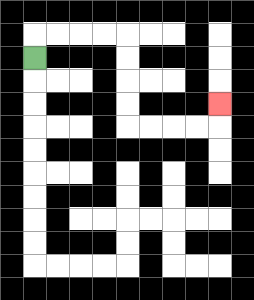{'start': '[1, 2]', 'end': '[9, 4]', 'path_directions': 'U,R,R,R,R,D,D,D,D,R,R,R,R,U', 'path_coordinates': '[[1, 2], [1, 1], [2, 1], [3, 1], [4, 1], [5, 1], [5, 2], [5, 3], [5, 4], [5, 5], [6, 5], [7, 5], [8, 5], [9, 5], [9, 4]]'}